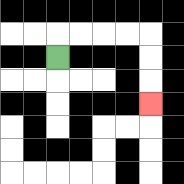{'start': '[2, 2]', 'end': '[6, 4]', 'path_directions': 'U,R,R,R,R,D,D,D', 'path_coordinates': '[[2, 2], [2, 1], [3, 1], [4, 1], [5, 1], [6, 1], [6, 2], [6, 3], [6, 4]]'}